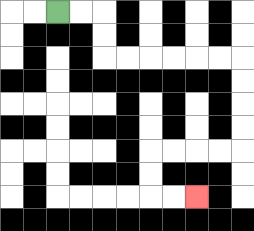{'start': '[2, 0]', 'end': '[8, 8]', 'path_directions': 'R,R,D,D,R,R,R,R,R,R,D,D,D,D,L,L,L,L,D,D,R,R', 'path_coordinates': '[[2, 0], [3, 0], [4, 0], [4, 1], [4, 2], [5, 2], [6, 2], [7, 2], [8, 2], [9, 2], [10, 2], [10, 3], [10, 4], [10, 5], [10, 6], [9, 6], [8, 6], [7, 6], [6, 6], [6, 7], [6, 8], [7, 8], [8, 8]]'}